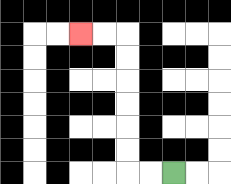{'start': '[7, 7]', 'end': '[3, 1]', 'path_directions': 'L,L,U,U,U,U,U,U,L,L', 'path_coordinates': '[[7, 7], [6, 7], [5, 7], [5, 6], [5, 5], [5, 4], [5, 3], [5, 2], [5, 1], [4, 1], [3, 1]]'}